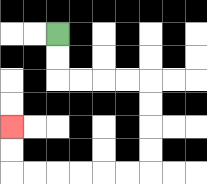{'start': '[2, 1]', 'end': '[0, 5]', 'path_directions': 'D,D,R,R,R,R,D,D,D,D,L,L,L,L,L,L,U,U', 'path_coordinates': '[[2, 1], [2, 2], [2, 3], [3, 3], [4, 3], [5, 3], [6, 3], [6, 4], [6, 5], [6, 6], [6, 7], [5, 7], [4, 7], [3, 7], [2, 7], [1, 7], [0, 7], [0, 6], [0, 5]]'}